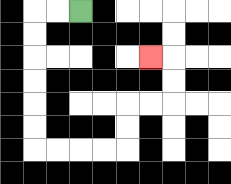{'start': '[3, 0]', 'end': '[6, 2]', 'path_directions': 'L,L,D,D,D,D,D,D,R,R,R,R,U,U,R,R,U,U,L', 'path_coordinates': '[[3, 0], [2, 0], [1, 0], [1, 1], [1, 2], [1, 3], [1, 4], [1, 5], [1, 6], [2, 6], [3, 6], [4, 6], [5, 6], [5, 5], [5, 4], [6, 4], [7, 4], [7, 3], [7, 2], [6, 2]]'}